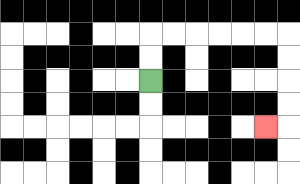{'start': '[6, 3]', 'end': '[11, 5]', 'path_directions': 'U,U,R,R,R,R,R,R,D,D,D,D,L', 'path_coordinates': '[[6, 3], [6, 2], [6, 1], [7, 1], [8, 1], [9, 1], [10, 1], [11, 1], [12, 1], [12, 2], [12, 3], [12, 4], [12, 5], [11, 5]]'}